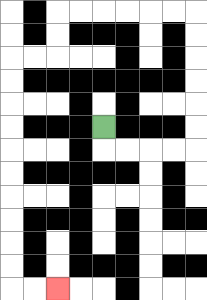{'start': '[4, 5]', 'end': '[2, 12]', 'path_directions': 'D,R,R,R,R,U,U,U,U,U,U,L,L,L,L,L,L,D,D,L,L,D,D,D,D,D,D,D,D,D,D,R,R', 'path_coordinates': '[[4, 5], [4, 6], [5, 6], [6, 6], [7, 6], [8, 6], [8, 5], [8, 4], [8, 3], [8, 2], [8, 1], [8, 0], [7, 0], [6, 0], [5, 0], [4, 0], [3, 0], [2, 0], [2, 1], [2, 2], [1, 2], [0, 2], [0, 3], [0, 4], [0, 5], [0, 6], [0, 7], [0, 8], [0, 9], [0, 10], [0, 11], [0, 12], [1, 12], [2, 12]]'}